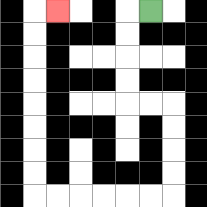{'start': '[6, 0]', 'end': '[2, 0]', 'path_directions': 'L,D,D,D,D,R,R,D,D,D,D,L,L,L,L,L,L,U,U,U,U,U,U,U,U,R', 'path_coordinates': '[[6, 0], [5, 0], [5, 1], [5, 2], [5, 3], [5, 4], [6, 4], [7, 4], [7, 5], [7, 6], [7, 7], [7, 8], [6, 8], [5, 8], [4, 8], [3, 8], [2, 8], [1, 8], [1, 7], [1, 6], [1, 5], [1, 4], [1, 3], [1, 2], [1, 1], [1, 0], [2, 0]]'}